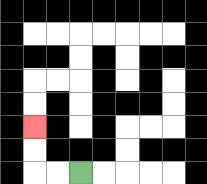{'start': '[3, 7]', 'end': '[1, 5]', 'path_directions': 'L,L,U,U', 'path_coordinates': '[[3, 7], [2, 7], [1, 7], [1, 6], [1, 5]]'}